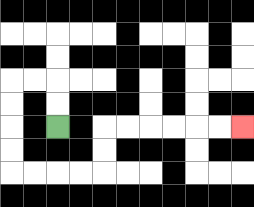{'start': '[2, 5]', 'end': '[10, 5]', 'path_directions': 'U,U,L,L,D,D,D,D,R,R,R,R,U,U,R,R,R,R,R,R', 'path_coordinates': '[[2, 5], [2, 4], [2, 3], [1, 3], [0, 3], [0, 4], [0, 5], [0, 6], [0, 7], [1, 7], [2, 7], [3, 7], [4, 7], [4, 6], [4, 5], [5, 5], [6, 5], [7, 5], [8, 5], [9, 5], [10, 5]]'}